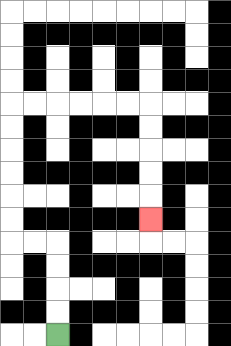{'start': '[2, 14]', 'end': '[6, 9]', 'path_directions': 'U,U,U,U,L,L,U,U,U,U,U,U,R,R,R,R,R,R,D,D,D,D,D', 'path_coordinates': '[[2, 14], [2, 13], [2, 12], [2, 11], [2, 10], [1, 10], [0, 10], [0, 9], [0, 8], [0, 7], [0, 6], [0, 5], [0, 4], [1, 4], [2, 4], [3, 4], [4, 4], [5, 4], [6, 4], [6, 5], [6, 6], [6, 7], [6, 8], [6, 9]]'}